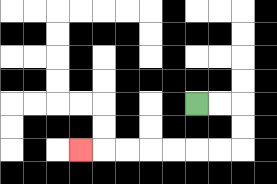{'start': '[8, 4]', 'end': '[3, 6]', 'path_directions': 'R,R,D,D,L,L,L,L,L,L,L', 'path_coordinates': '[[8, 4], [9, 4], [10, 4], [10, 5], [10, 6], [9, 6], [8, 6], [7, 6], [6, 6], [5, 6], [4, 6], [3, 6]]'}